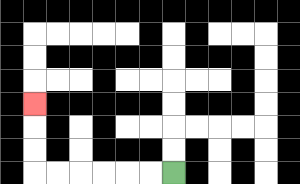{'start': '[7, 7]', 'end': '[1, 4]', 'path_directions': 'L,L,L,L,L,L,U,U,U', 'path_coordinates': '[[7, 7], [6, 7], [5, 7], [4, 7], [3, 7], [2, 7], [1, 7], [1, 6], [1, 5], [1, 4]]'}